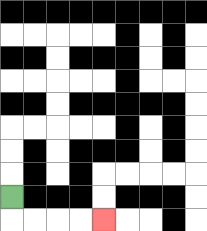{'start': '[0, 8]', 'end': '[4, 9]', 'path_directions': 'D,R,R,R,R', 'path_coordinates': '[[0, 8], [0, 9], [1, 9], [2, 9], [3, 9], [4, 9]]'}